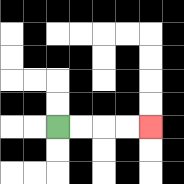{'start': '[2, 5]', 'end': '[6, 5]', 'path_directions': 'R,R,R,R', 'path_coordinates': '[[2, 5], [3, 5], [4, 5], [5, 5], [6, 5]]'}